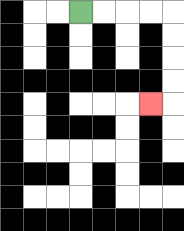{'start': '[3, 0]', 'end': '[6, 4]', 'path_directions': 'R,R,R,R,D,D,D,D,L', 'path_coordinates': '[[3, 0], [4, 0], [5, 0], [6, 0], [7, 0], [7, 1], [7, 2], [7, 3], [7, 4], [6, 4]]'}